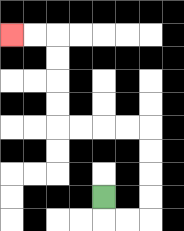{'start': '[4, 8]', 'end': '[0, 1]', 'path_directions': 'D,R,R,U,U,U,U,L,L,L,L,U,U,U,U,L,L', 'path_coordinates': '[[4, 8], [4, 9], [5, 9], [6, 9], [6, 8], [6, 7], [6, 6], [6, 5], [5, 5], [4, 5], [3, 5], [2, 5], [2, 4], [2, 3], [2, 2], [2, 1], [1, 1], [0, 1]]'}